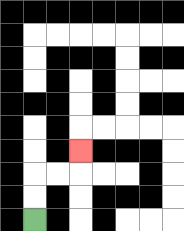{'start': '[1, 9]', 'end': '[3, 6]', 'path_directions': 'U,U,R,R,U', 'path_coordinates': '[[1, 9], [1, 8], [1, 7], [2, 7], [3, 7], [3, 6]]'}